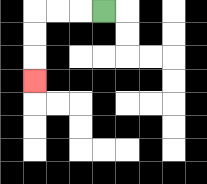{'start': '[4, 0]', 'end': '[1, 3]', 'path_directions': 'L,L,L,D,D,D', 'path_coordinates': '[[4, 0], [3, 0], [2, 0], [1, 0], [1, 1], [1, 2], [1, 3]]'}